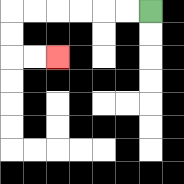{'start': '[6, 0]', 'end': '[2, 2]', 'path_directions': 'L,L,L,L,L,L,D,D,R,R', 'path_coordinates': '[[6, 0], [5, 0], [4, 0], [3, 0], [2, 0], [1, 0], [0, 0], [0, 1], [0, 2], [1, 2], [2, 2]]'}